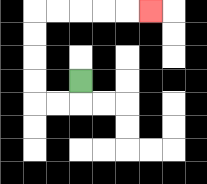{'start': '[3, 3]', 'end': '[6, 0]', 'path_directions': 'D,L,L,U,U,U,U,R,R,R,R,R', 'path_coordinates': '[[3, 3], [3, 4], [2, 4], [1, 4], [1, 3], [1, 2], [1, 1], [1, 0], [2, 0], [3, 0], [4, 0], [5, 0], [6, 0]]'}